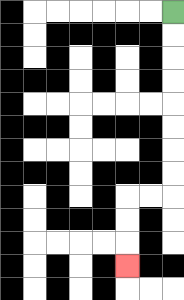{'start': '[7, 0]', 'end': '[5, 11]', 'path_directions': 'D,D,D,D,D,D,D,D,L,L,D,D,D', 'path_coordinates': '[[7, 0], [7, 1], [7, 2], [7, 3], [7, 4], [7, 5], [7, 6], [7, 7], [7, 8], [6, 8], [5, 8], [5, 9], [5, 10], [5, 11]]'}